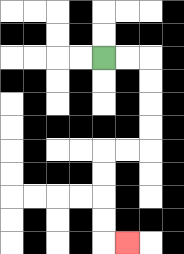{'start': '[4, 2]', 'end': '[5, 10]', 'path_directions': 'R,R,D,D,D,D,L,L,D,D,D,D,R', 'path_coordinates': '[[4, 2], [5, 2], [6, 2], [6, 3], [6, 4], [6, 5], [6, 6], [5, 6], [4, 6], [4, 7], [4, 8], [4, 9], [4, 10], [5, 10]]'}